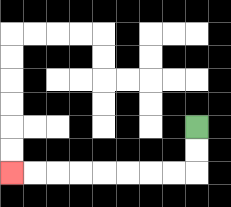{'start': '[8, 5]', 'end': '[0, 7]', 'path_directions': 'D,D,L,L,L,L,L,L,L,L', 'path_coordinates': '[[8, 5], [8, 6], [8, 7], [7, 7], [6, 7], [5, 7], [4, 7], [3, 7], [2, 7], [1, 7], [0, 7]]'}